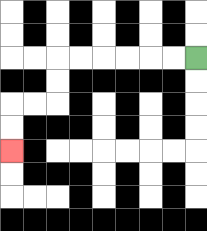{'start': '[8, 2]', 'end': '[0, 6]', 'path_directions': 'L,L,L,L,L,L,D,D,L,L,D,D', 'path_coordinates': '[[8, 2], [7, 2], [6, 2], [5, 2], [4, 2], [3, 2], [2, 2], [2, 3], [2, 4], [1, 4], [0, 4], [0, 5], [0, 6]]'}